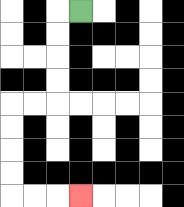{'start': '[3, 0]', 'end': '[3, 8]', 'path_directions': 'L,D,D,D,D,L,L,D,D,D,D,R,R,R', 'path_coordinates': '[[3, 0], [2, 0], [2, 1], [2, 2], [2, 3], [2, 4], [1, 4], [0, 4], [0, 5], [0, 6], [0, 7], [0, 8], [1, 8], [2, 8], [3, 8]]'}